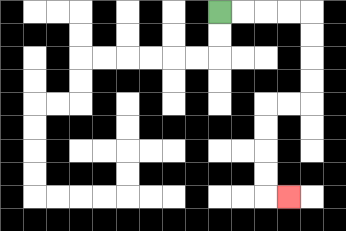{'start': '[9, 0]', 'end': '[12, 8]', 'path_directions': 'R,R,R,R,D,D,D,D,L,L,D,D,D,D,R', 'path_coordinates': '[[9, 0], [10, 0], [11, 0], [12, 0], [13, 0], [13, 1], [13, 2], [13, 3], [13, 4], [12, 4], [11, 4], [11, 5], [11, 6], [11, 7], [11, 8], [12, 8]]'}